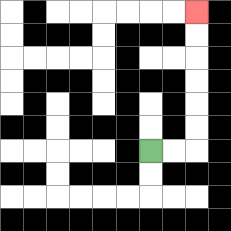{'start': '[6, 6]', 'end': '[8, 0]', 'path_directions': 'R,R,U,U,U,U,U,U', 'path_coordinates': '[[6, 6], [7, 6], [8, 6], [8, 5], [8, 4], [8, 3], [8, 2], [8, 1], [8, 0]]'}